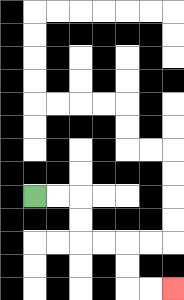{'start': '[1, 8]', 'end': '[7, 12]', 'path_directions': 'R,R,D,D,R,R,D,D,R,R', 'path_coordinates': '[[1, 8], [2, 8], [3, 8], [3, 9], [3, 10], [4, 10], [5, 10], [5, 11], [5, 12], [6, 12], [7, 12]]'}